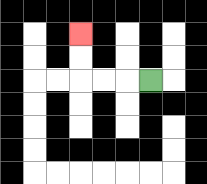{'start': '[6, 3]', 'end': '[3, 1]', 'path_directions': 'L,L,L,U,U', 'path_coordinates': '[[6, 3], [5, 3], [4, 3], [3, 3], [3, 2], [3, 1]]'}